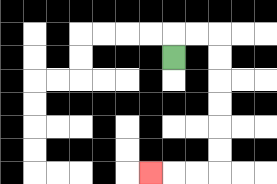{'start': '[7, 2]', 'end': '[6, 7]', 'path_directions': 'U,R,R,D,D,D,D,D,D,L,L,L', 'path_coordinates': '[[7, 2], [7, 1], [8, 1], [9, 1], [9, 2], [9, 3], [9, 4], [9, 5], [9, 6], [9, 7], [8, 7], [7, 7], [6, 7]]'}